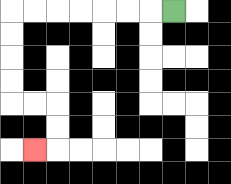{'start': '[7, 0]', 'end': '[1, 6]', 'path_directions': 'L,L,L,L,L,L,L,D,D,D,D,R,R,D,D,L', 'path_coordinates': '[[7, 0], [6, 0], [5, 0], [4, 0], [3, 0], [2, 0], [1, 0], [0, 0], [0, 1], [0, 2], [0, 3], [0, 4], [1, 4], [2, 4], [2, 5], [2, 6], [1, 6]]'}